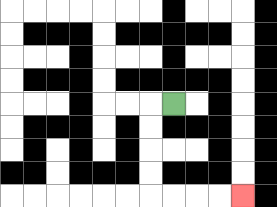{'start': '[7, 4]', 'end': '[10, 8]', 'path_directions': 'L,D,D,D,D,R,R,R,R', 'path_coordinates': '[[7, 4], [6, 4], [6, 5], [6, 6], [6, 7], [6, 8], [7, 8], [8, 8], [9, 8], [10, 8]]'}